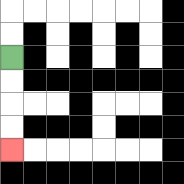{'start': '[0, 2]', 'end': '[0, 6]', 'path_directions': 'D,D,D,D', 'path_coordinates': '[[0, 2], [0, 3], [0, 4], [0, 5], [0, 6]]'}